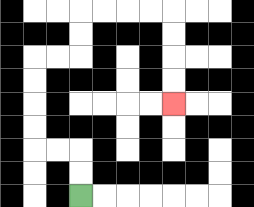{'start': '[3, 8]', 'end': '[7, 4]', 'path_directions': 'U,U,L,L,U,U,U,U,R,R,U,U,R,R,R,R,D,D,D,D', 'path_coordinates': '[[3, 8], [3, 7], [3, 6], [2, 6], [1, 6], [1, 5], [1, 4], [1, 3], [1, 2], [2, 2], [3, 2], [3, 1], [3, 0], [4, 0], [5, 0], [6, 0], [7, 0], [7, 1], [7, 2], [7, 3], [7, 4]]'}